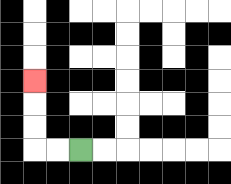{'start': '[3, 6]', 'end': '[1, 3]', 'path_directions': 'L,L,U,U,U', 'path_coordinates': '[[3, 6], [2, 6], [1, 6], [1, 5], [1, 4], [1, 3]]'}